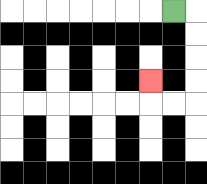{'start': '[7, 0]', 'end': '[6, 3]', 'path_directions': 'R,D,D,D,D,L,L,U', 'path_coordinates': '[[7, 0], [8, 0], [8, 1], [8, 2], [8, 3], [8, 4], [7, 4], [6, 4], [6, 3]]'}